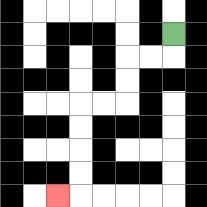{'start': '[7, 1]', 'end': '[2, 8]', 'path_directions': 'D,L,L,D,D,L,L,D,D,D,D,L', 'path_coordinates': '[[7, 1], [7, 2], [6, 2], [5, 2], [5, 3], [5, 4], [4, 4], [3, 4], [3, 5], [3, 6], [3, 7], [3, 8], [2, 8]]'}